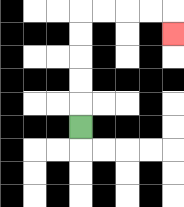{'start': '[3, 5]', 'end': '[7, 1]', 'path_directions': 'U,U,U,U,U,R,R,R,R,D', 'path_coordinates': '[[3, 5], [3, 4], [3, 3], [3, 2], [3, 1], [3, 0], [4, 0], [5, 0], [6, 0], [7, 0], [7, 1]]'}